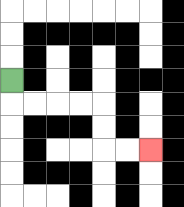{'start': '[0, 3]', 'end': '[6, 6]', 'path_directions': 'D,R,R,R,R,D,D,R,R', 'path_coordinates': '[[0, 3], [0, 4], [1, 4], [2, 4], [3, 4], [4, 4], [4, 5], [4, 6], [5, 6], [6, 6]]'}